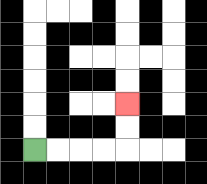{'start': '[1, 6]', 'end': '[5, 4]', 'path_directions': 'R,R,R,R,U,U', 'path_coordinates': '[[1, 6], [2, 6], [3, 6], [4, 6], [5, 6], [5, 5], [5, 4]]'}